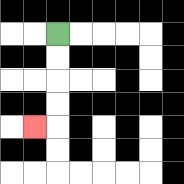{'start': '[2, 1]', 'end': '[1, 5]', 'path_directions': 'D,D,D,D,L', 'path_coordinates': '[[2, 1], [2, 2], [2, 3], [2, 4], [2, 5], [1, 5]]'}